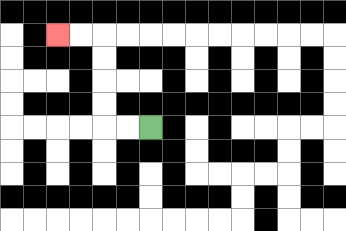{'start': '[6, 5]', 'end': '[2, 1]', 'path_directions': 'L,L,U,U,U,U,L,L', 'path_coordinates': '[[6, 5], [5, 5], [4, 5], [4, 4], [4, 3], [4, 2], [4, 1], [3, 1], [2, 1]]'}